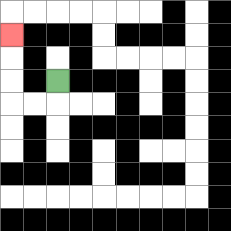{'start': '[2, 3]', 'end': '[0, 1]', 'path_directions': 'D,L,L,U,U,U', 'path_coordinates': '[[2, 3], [2, 4], [1, 4], [0, 4], [0, 3], [0, 2], [0, 1]]'}